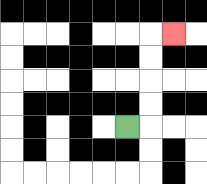{'start': '[5, 5]', 'end': '[7, 1]', 'path_directions': 'R,U,U,U,U,R', 'path_coordinates': '[[5, 5], [6, 5], [6, 4], [6, 3], [6, 2], [6, 1], [7, 1]]'}